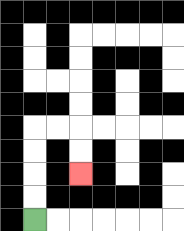{'start': '[1, 9]', 'end': '[3, 7]', 'path_directions': 'U,U,U,U,R,R,D,D', 'path_coordinates': '[[1, 9], [1, 8], [1, 7], [1, 6], [1, 5], [2, 5], [3, 5], [3, 6], [3, 7]]'}